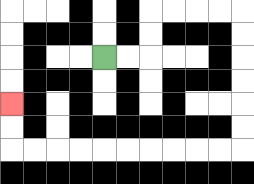{'start': '[4, 2]', 'end': '[0, 4]', 'path_directions': 'R,R,U,U,R,R,R,R,D,D,D,D,D,D,L,L,L,L,L,L,L,L,L,L,U,U', 'path_coordinates': '[[4, 2], [5, 2], [6, 2], [6, 1], [6, 0], [7, 0], [8, 0], [9, 0], [10, 0], [10, 1], [10, 2], [10, 3], [10, 4], [10, 5], [10, 6], [9, 6], [8, 6], [7, 6], [6, 6], [5, 6], [4, 6], [3, 6], [2, 6], [1, 6], [0, 6], [0, 5], [0, 4]]'}